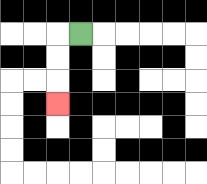{'start': '[3, 1]', 'end': '[2, 4]', 'path_directions': 'L,D,D,D', 'path_coordinates': '[[3, 1], [2, 1], [2, 2], [2, 3], [2, 4]]'}